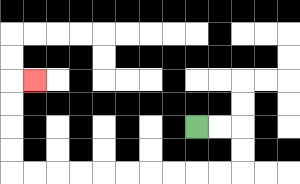{'start': '[8, 5]', 'end': '[1, 3]', 'path_directions': 'R,R,D,D,L,L,L,L,L,L,L,L,L,L,U,U,U,U,R', 'path_coordinates': '[[8, 5], [9, 5], [10, 5], [10, 6], [10, 7], [9, 7], [8, 7], [7, 7], [6, 7], [5, 7], [4, 7], [3, 7], [2, 7], [1, 7], [0, 7], [0, 6], [0, 5], [0, 4], [0, 3], [1, 3]]'}